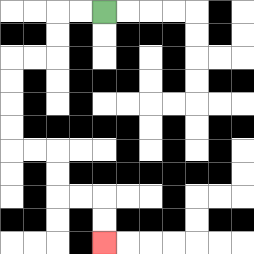{'start': '[4, 0]', 'end': '[4, 10]', 'path_directions': 'L,L,D,D,L,L,D,D,D,D,R,R,D,D,R,R,D,D', 'path_coordinates': '[[4, 0], [3, 0], [2, 0], [2, 1], [2, 2], [1, 2], [0, 2], [0, 3], [0, 4], [0, 5], [0, 6], [1, 6], [2, 6], [2, 7], [2, 8], [3, 8], [4, 8], [4, 9], [4, 10]]'}